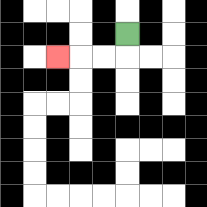{'start': '[5, 1]', 'end': '[2, 2]', 'path_directions': 'D,L,L,L', 'path_coordinates': '[[5, 1], [5, 2], [4, 2], [3, 2], [2, 2]]'}